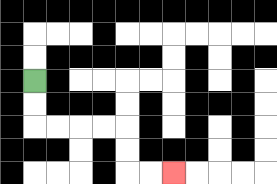{'start': '[1, 3]', 'end': '[7, 7]', 'path_directions': 'D,D,R,R,R,R,D,D,R,R', 'path_coordinates': '[[1, 3], [1, 4], [1, 5], [2, 5], [3, 5], [4, 5], [5, 5], [5, 6], [5, 7], [6, 7], [7, 7]]'}